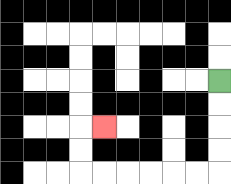{'start': '[9, 3]', 'end': '[4, 5]', 'path_directions': 'D,D,D,D,L,L,L,L,L,L,U,U,R', 'path_coordinates': '[[9, 3], [9, 4], [9, 5], [9, 6], [9, 7], [8, 7], [7, 7], [6, 7], [5, 7], [4, 7], [3, 7], [3, 6], [3, 5], [4, 5]]'}